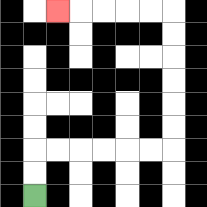{'start': '[1, 8]', 'end': '[2, 0]', 'path_directions': 'U,U,R,R,R,R,R,R,U,U,U,U,U,U,L,L,L,L,L', 'path_coordinates': '[[1, 8], [1, 7], [1, 6], [2, 6], [3, 6], [4, 6], [5, 6], [6, 6], [7, 6], [7, 5], [7, 4], [7, 3], [7, 2], [7, 1], [7, 0], [6, 0], [5, 0], [4, 0], [3, 0], [2, 0]]'}